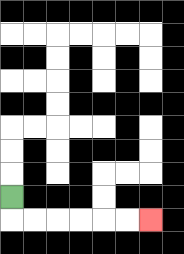{'start': '[0, 8]', 'end': '[6, 9]', 'path_directions': 'D,R,R,R,R,R,R', 'path_coordinates': '[[0, 8], [0, 9], [1, 9], [2, 9], [3, 9], [4, 9], [5, 9], [6, 9]]'}